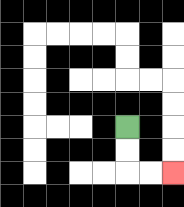{'start': '[5, 5]', 'end': '[7, 7]', 'path_directions': 'D,D,R,R', 'path_coordinates': '[[5, 5], [5, 6], [5, 7], [6, 7], [7, 7]]'}